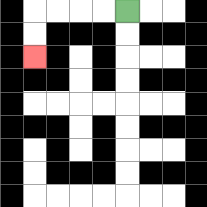{'start': '[5, 0]', 'end': '[1, 2]', 'path_directions': 'L,L,L,L,D,D', 'path_coordinates': '[[5, 0], [4, 0], [3, 0], [2, 0], [1, 0], [1, 1], [1, 2]]'}